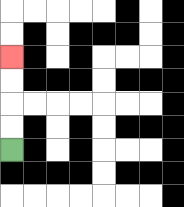{'start': '[0, 6]', 'end': '[0, 2]', 'path_directions': 'U,U,U,U', 'path_coordinates': '[[0, 6], [0, 5], [0, 4], [0, 3], [0, 2]]'}